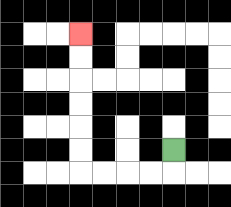{'start': '[7, 6]', 'end': '[3, 1]', 'path_directions': 'D,L,L,L,L,U,U,U,U,U,U', 'path_coordinates': '[[7, 6], [7, 7], [6, 7], [5, 7], [4, 7], [3, 7], [3, 6], [3, 5], [3, 4], [3, 3], [3, 2], [3, 1]]'}